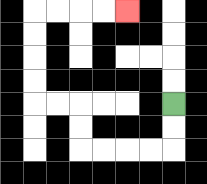{'start': '[7, 4]', 'end': '[5, 0]', 'path_directions': 'D,D,L,L,L,L,U,U,L,L,U,U,U,U,R,R,R,R', 'path_coordinates': '[[7, 4], [7, 5], [7, 6], [6, 6], [5, 6], [4, 6], [3, 6], [3, 5], [3, 4], [2, 4], [1, 4], [1, 3], [1, 2], [1, 1], [1, 0], [2, 0], [3, 0], [4, 0], [5, 0]]'}